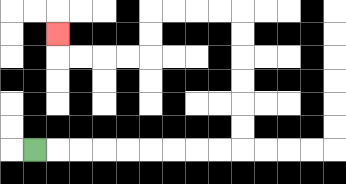{'start': '[1, 6]', 'end': '[2, 1]', 'path_directions': 'R,R,R,R,R,R,R,R,R,U,U,U,U,U,U,L,L,L,L,D,D,L,L,L,L,U', 'path_coordinates': '[[1, 6], [2, 6], [3, 6], [4, 6], [5, 6], [6, 6], [7, 6], [8, 6], [9, 6], [10, 6], [10, 5], [10, 4], [10, 3], [10, 2], [10, 1], [10, 0], [9, 0], [8, 0], [7, 0], [6, 0], [6, 1], [6, 2], [5, 2], [4, 2], [3, 2], [2, 2], [2, 1]]'}